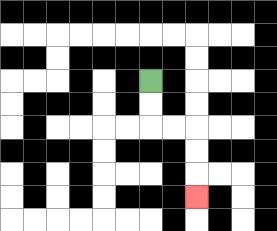{'start': '[6, 3]', 'end': '[8, 8]', 'path_directions': 'D,D,R,R,D,D,D', 'path_coordinates': '[[6, 3], [6, 4], [6, 5], [7, 5], [8, 5], [8, 6], [8, 7], [8, 8]]'}